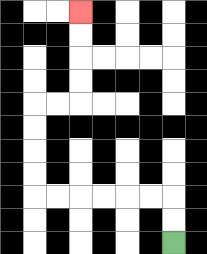{'start': '[7, 10]', 'end': '[3, 0]', 'path_directions': 'U,U,L,L,L,L,L,L,U,U,U,U,R,R,U,U,U,U', 'path_coordinates': '[[7, 10], [7, 9], [7, 8], [6, 8], [5, 8], [4, 8], [3, 8], [2, 8], [1, 8], [1, 7], [1, 6], [1, 5], [1, 4], [2, 4], [3, 4], [3, 3], [3, 2], [3, 1], [3, 0]]'}